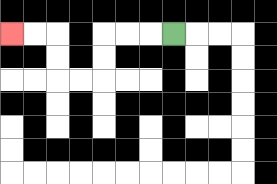{'start': '[7, 1]', 'end': '[0, 1]', 'path_directions': 'L,L,L,D,D,L,L,U,U,L,L', 'path_coordinates': '[[7, 1], [6, 1], [5, 1], [4, 1], [4, 2], [4, 3], [3, 3], [2, 3], [2, 2], [2, 1], [1, 1], [0, 1]]'}